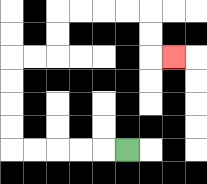{'start': '[5, 6]', 'end': '[7, 2]', 'path_directions': 'L,L,L,L,L,U,U,U,U,R,R,U,U,R,R,R,R,D,D,R', 'path_coordinates': '[[5, 6], [4, 6], [3, 6], [2, 6], [1, 6], [0, 6], [0, 5], [0, 4], [0, 3], [0, 2], [1, 2], [2, 2], [2, 1], [2, 0], [3, 0], [4, 0], [5, 0], [6, 0], [6, 1], [6, 2], [7, 2]]'}